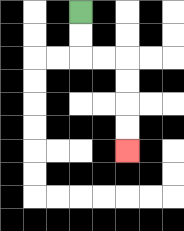{'start': '[3, 0]', 'end': '[5, 6]', 'path_directions': 'D,D,R,R,D,D,D,D', 'path_coordinates': '[[3, 0], [3, 1], [3, 2], [4, 2], [5, 2], [5, 3], [5, 4], [5, 5], [5, 6]]'}